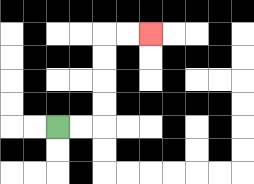{'start': '[2, 5]', 'end': '[6, 1]', 'path_directions': 'R,R,U,U,U,U,R,R', 'path_coordinates': '[[2, 5], [3, 5], [4, 5], [4, 4], [4, 3], [4, 2], [4, 1], [5, 1], [6, 1]]'}